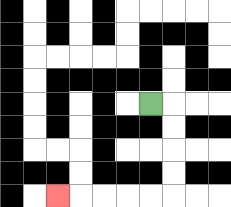{'start': '[6, 4]', 'end': '[2, 8]', 'path_directions': 'R,D,D,D,D,L,L,L,L,L', 'path_coordinates': '[[6, 4], [7, 4], [7, 5], [7, 6], [7, 7], [7, 8], [6, 8], [5, 8], [4, 8], [3, 8], [2, 8]]'}